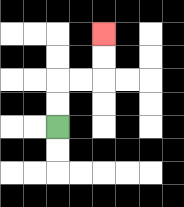{'start': '[2, 5]', 'end': '[4, 1]', 'path_directions': 'U,U,R,R,U,U', 'path_coordinates': '[[2, 5], [2, 4], [2, 3], [3, 3], [4, 3], [4, 2], [4, 1]]'}